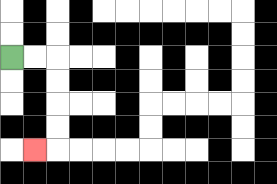{'start': '[0, 2]', 'end': '[1, 6]', 'path_directions': 'R,R,D,D,D,D,L', 'path_coordinates': '[[0, 2], [1, 2], [2, 2], [2, 3], [2, 4], [2, 5], [2, 6], [1, 6]]'}